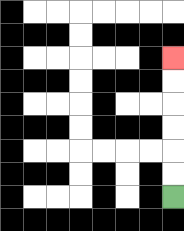{'start': '[7, 8]', 'end': '[7, 2]', 'path_directions': 'U,U,U,U,U,U', 'path_coordinates': '[[7, 8], [7, 7], [7, 6], [7, 5], [7, 4], [7, 3], [7, 2]]'}